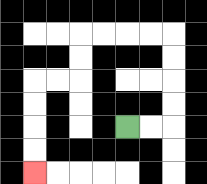{'start': '[5, 5]', 'end': '[1, 7]', 'path_directions': 'R,R,U,U,U,U,L,L,L,L,D,D,L,L,D,D,D,D', 'path_coordinates': '[[5, 5], [6, 5], [7, 5], [7, 4], [7, 3], [7, 2], [7, 1], [6, 1], [5, 1], [4, 1], [3, 1], [3, 2], [3, 3], [2, 3], [1, 3], [1, 4], [1, 5], [1, 6], [1, 7]]'}